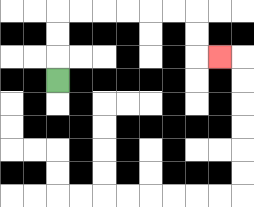{'start': '[2, 3]', 'end': '[9, 2]', 'path_directions': 'U,U,U,R,R,R,R,R,R,D,D,R', 'path_coordinates': '[[2, 3], [2, 2], [2, 1], [2, 0], [3, 0], [4, 0], [5, 0], [6, 0], [7, 0], [8, 0], [8, 1], [8, 2], [9, 2]]'}